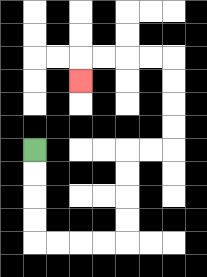{'start': '[1, 6]', 'end': '[3, 3]', 'path_directions': 'D,D,D,D,R,R,R,R,U,U,U,U,R,R,U,U,U,U,L,L,L,L,D', 'path_coordinates': '[[1, 6], [1, 7], [1, 8], [1, 9], [1, 10], [2, 10], [3, 10], [4, 10], [5, 10], [5, 9], [5, 8], [5, 7], [5, 6], [6, 6], [7, 6], [7, 5], [7, 4], [7, 3], [7, 2], [6, 2], [5, 2], [4, 2], [3, 2], [3, 3]]'}